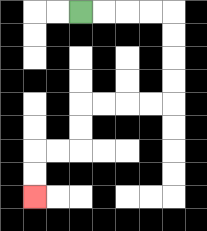{'start': '[3, 0]', 'end': '[1, 8]', 'path_directions': 'R,R,R,R,D,D,D,D,L,L,L,L,D,D,L,L,D,D', 'path_coordinates': '[[3, 0], [4, 0], [5, 0], [6, 0], [7, 0], [7, 1], [7, 2], [7, 3], [7, 4], [6, 4], [5, 4], [4, 4], [3, 4], [3, 5], [3, 6], [2, 6], [1, 6], [1, 7], [1, 8]]'}